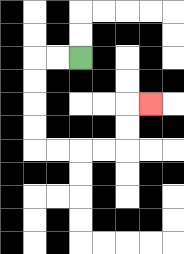{'start': '[3, 2]', 'end': '[6, 4]', 'path_directions': 'L,L,D,D,D,D,R,R,R,R,U,U,R', 'path_coordinates': '[[3, 2], [2, 2], [1, 2], [1, 3], [1, 4], [1, 5], [1, 6], [2, 6], [3, 6], [4, 6], [5, 6], [5, 5], [5, 4], [6, 4]]'}